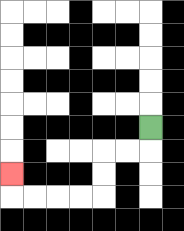{'start': '[6, 5]', 'end': '[0, 7]', 'path_directions': 'D,L,L,D,D,L,L,L,L,U', 'path_coordinates': '[[6, 5], [6, 6], [5, 6], [4, 6], [4, 7], [4, 8], [3, 8], [2, 8], [1, 8], [0, 8], [0, 7]]'}